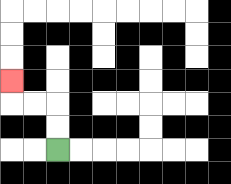{'start': '[2, 6]', 'end': '[0, 3]', 'path_directions': 'U,U,L,L,U', 'path_coordinates': '[[2, 6], [2, 5], [2, 4], [1, 4], [0, 4], [0, 3]]'}